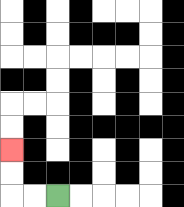{'start': '[2, 8]', 'end': '[0, 6]', 'path_directions': 'L,L,U,U', 'path_coordinates': '[[2, 8], [1, 8], [0, 8], [0, 7], [0, 6]]'}